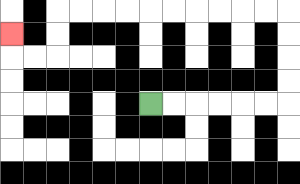{'start': '[6, 4]', 'end': '[0, 1]', 'path_directions': 'R,R,R,R,R,R,U,U,U,U,L,L,L,L,L,L,L,L,L,L,D,D,L,L,U', 'path_coordinates': '[[6, 4], [7, 4], [8, 4], [9, 4], [10, 4], [11, 4], [12, 4], [12, 3], [12, 2], [12, 1], [12, 0], [11, 0], [10, 0], [9, 0], [8, 0], [7, 0], [6, 0], [5, 0], [4, 0], [3, 0], [2, 0], [2, 1], [2, 2], [1, 2], [0, 2], [0, 1]]'}